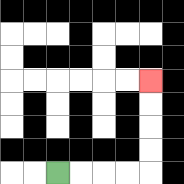{'start': '[2, 7]', 'end': '[6, 3]', 'path_directions': 'R,R,R,R,U,U,U,U', 'path_coordinates': '[[2, 7], [3, 7], [4, 7], [5, 7], [6, 7], [6, 6], [6, 5], [6, 4], [6, 3]]'}